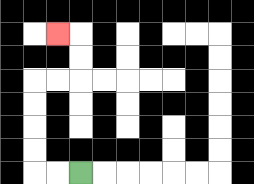{'start': '[3, 7]', 'end': '[2, 1]', 'path_directions': 'L,L,U,U,U,U,R,R,U,U,L', 'path_coordinates': '[[3, 7], [2, 7], [1, 7], [1, 6], [1, 5], [1, 4], [1, 3], [2, 3], [3, 3], [3, 2], [3, 1], [2, 1]]'}